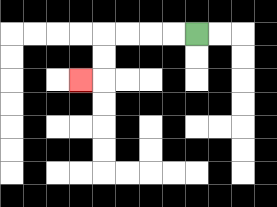{'start': '[8, 1]', 'end': '[3, 3]', 'path_directions': 'L,L,L,L,D,D,L', 'path_coordinates': '[[8, 1], [7, 1], [6, 1], [5, 1], [4, 1], [4, 2], [4, 3], [3, 3]]'}